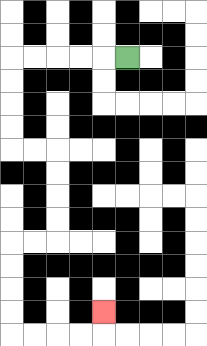{'start': '[5, 2]', 'end': '[4, 13]', 'path_directions': 'L,L,L,L,L,D,D,D,D,R,R,D,D,D,D,L,L,D,D,D,D,R,R,R,R,U', 'path_coordinates': '[[5, 2], [4, 2], [3, 2], [2, 2], [1, 2], [0, 2], [0, 3], [0, 4], [0, 5], [0, 6], [1, 6], [2, 6], [2, 7], [2, 8], [2, 9], [2, 10], [1, 10], [0, 10], [0, 11], [0, 12], [0, 13], [0, 14], [1, 14], [2, 14], [3, 14], [4, 14], [4, 13]]'}